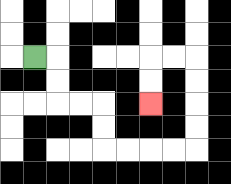{'start': '[1, 2]', 'end': '[6, 4]', 'path_directions': 'R,D,D,R,R,D,D,R,R,R,R,U,U,U,U,L,L,D,D', 'path_coordinates': '[[1, 2], [2, 2], [2, 3], [2, 4], [3, 4], [4, 4], [4, 5], [4, 6], [5, 6], [6, 6], [7, 6], [8, 6], [8, 5], [8, 4], [8, 3], [8, 2], [7, 2], [6, 2], [6, 3], [6, 4]]'}